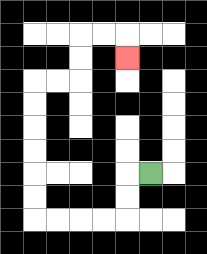{'start': '[6, 7]', 'end': '[5, 2]', 'path_directions': 'L,D,D,L,L,L,L,U,U,U,U,U,U,R,R,U,U,R,R,D', 'path_coordinates': '[[6, 7], [5, 7], [5, 8], [5, 9], [4, 9], [3, 9], [2, 9], [1, 9], [1, 8], [1, 7], [1, 6], [1, 5], [1, 4], [1, 3], [2, 3], [3, 3], [3, 2], [3, 1], [4, 1], [5, 1], [5, 2]]'}